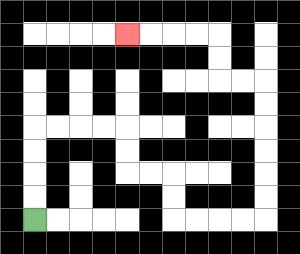{'start': '[1, 9]', 'end': '[5, 1]', 'path_directions': 'U,U,U,U,R,R,R,R,D,D,R,R,D,D,R,R,R,R,U,U,U,U,U,U,L,L,U,U,L,L,L,L', 'path_coordinates': '[[1, 9], [1, 8], [1, 7], [1, 6], [1, 5], [2, 5], [3, 5], [4, 5], [5, 5], [5, 6], [5, 7], [6, 7], [7, 7], [7, 8], [7, 9], [8, 9], [9, 9], [10, 9], [11, 9], [11, 8], [11, 7], [11, 6], [11, 5], [11, 4], [11, 3], [10, 3], [9, 3], [9, 2], [9, 1], [8, 1], [7, 1], [6, 1], [5, 1]]'}